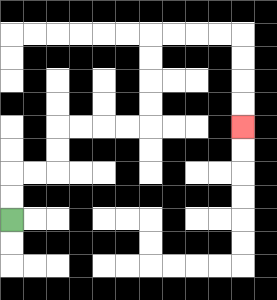{'start': '[0, 9]', 'end': '[10, 5]', 'path_directions': 'U,U,R,R,U,U,R,R,R,R,U,U,U,U,R,R,R,R,D,D,D,D', 'path_coordinates': '[[0, 9], [0, 8], [0, 7], [1, 7], [2, 7], [2, 6], [2, 5], [3, 5], [4, 5], [5, 5], [6, 5], [6, 4], [6, 3], [6, 2], [6, 1], [7, 1], [8, 1], [9, 1], [10, 1], [10, 2], [10, 3], [10, 4], [10, 5]]'}